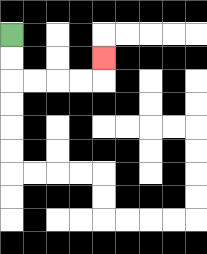{'start': '[0, 1]', 'end': '[4, 2]', 'path_directions': 'D,D,R,R,R,R,U', 'path_coordinates': '[[0, 1], [0, 2], [0, 3], [1, 3], [2, 3], [3, 3], [4, 3], [4, 2]]'}